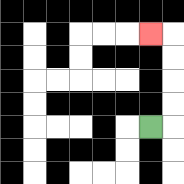{'start': '[6, 5]', 'end': '[6, 1]', 'path_directions': 'R,U,U,U,U,L', 'path_coordinates': '[[6, 5], [7, 5], [7, 4], [7, 3], [7, 2], [7, 1], [6, 1]]'}